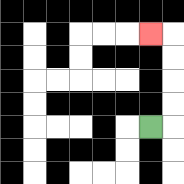{'start': '[6, 5]', 'end': '[6, 1]', 'path_directions': 'R,U,U,U,U,L', 'path_coordinates': '[[6, 5], [7, 5], [7, 4], [7, 3], [7, 2], [7, 1], [6, 1]]'}